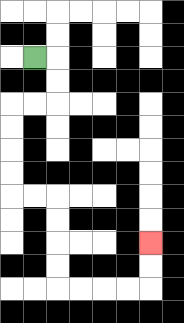{'start': '[1, 2]', 'end': '[6, 10]', 'path_directions': 'R,D,D,L,L,D,D,D,D,R,R,D,D,D,D,R,R,R,R,U,U', 'path_coordinates': '[[1, 2], [2, 2], [2, 3], [2, 4], [1, 4], [0, 4], [0, 5], [0, 6], [0, 7], [0, 8], [1, 8], [2, 8], [2, 9], [2, 10], [2, 11], [2, 12], [3, 12], [4, 12], [5, 12], [6, 12], [6, 11], [6, 10]]'}